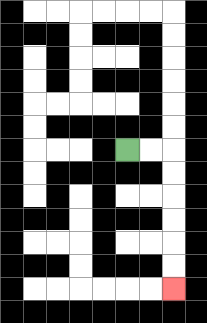{'start': '[5, 6]', 'end': '[7, 12]', 'path_directions': 'R,R,D,D,D,D,D,D', 'path_coordinates': '[[5, 6], [6, 6], [7, 6], [7, 7], [7, 8], [7, 9], [7, 10], [7, 11], [7, 12]]'}